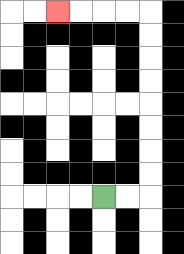{'start': '[4, 8]', 'end': '[2, 0]', 'path_directions': 'R,R,U,U,U,U,U,U,U,U,L,L,L,L', 'path_coordinates': '[[4, 8], [5, 8], [6, 8], [6, 7], [6, 6], [6, 5], [6, 4], [6, 3], [6, 2], [6, 1], [6, 0], [5, 0], [4, 0], [3, 0], [2, 0]]'}